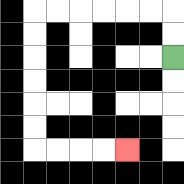{'start': '[7, 2]', 'end': '[5, 6]', 'path_directions': 'U,U,L,L,L,L,L,L,D,D,D,D,D,D,R,R,R,R', 'path_coordinates': '[[7, 2], [7, 1], [7, 0], [6, 0], [5, 0], [4, 0], [3, 0], [2, 0], [1, 0], [1, 1], [1, 2], [1, 3], [1, 4], [1, 5], [1, 6], [2, 6], [3, 6], [4, 6], [5, 6]]'}